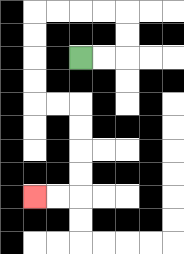{'start': '[3, 2]', 'end': '[1, 8]', 'path_directions': 'R,R,U,U,L,L,L,L,D,D,D,D,R,R,D,D,D,D,L,L', 'path_coordinates': '[[3, 2], [4, 2], [5, 2], [5, 1], [5, 0], [4, 0], [3, 0], [2, 0], [1, 0], [1, 1], [1, 2], [1, 3], [1, 4], [2, 4], [3, 4], [3, 5], [3, 6], [3, 7], [3, 8], [2, 8], [1, 8]]'}